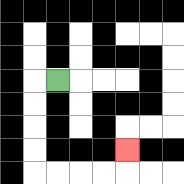{'start': '[2, 3]', 'end': '[5, 6]', 'path_directions': 'L,D,D,D,D,R,R,R,R,U', 'path_coordinates': '[[2, 3], [1, 3], [1, 4], [1, 5], [1, 6], [1, 7], [2, 7], [3, 7], [4, 7], [5, 7], [5, 6]]'}